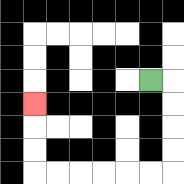{'start': '[6, 3]', 'end': '[1, 4]', 'path_directions': 'R,D,D,D,D,L,L,L,L,L,L,U,U,U', 'path_coordinates': '[[6, 3], [7, 3], [7, 4], [7, 5], [7, 6], [7, 7], [6, 7], [5, 7], [4, 7], [3, 7], [2, 7], [1, 7], [1, 6], [1, 5], [1, 4]]'}